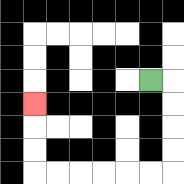{'start': '[6, 3]', 'end': '[1, 4]', 'path_directions': 'R,D,D,D,D,L,L,L,L,L,L,U,U,U', 'path_coordinates': '[[6, 3], [7, 3], [7, 4], [7, 5], [7, 6], [7, 7], [6, 7], [5, 7], [4, 7], [3, 7], [2, 7], [1, 7], [1, 6], [1, 5], [1, 4]]'}